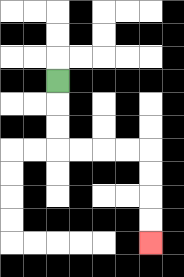{'start': '[2, 3]', 'end': '[6, 10]', 'path_directions': 'D,D,D,R,R,R,R,D,D,D,D', 'path_coordinates': '[[2, 3], [2, 4], [2, 5], [2, 6], [3, 6], [4, 6], [5, 6], [6, 6], [6, 7], [6, 8], [6, 9], [6, 10]]'}